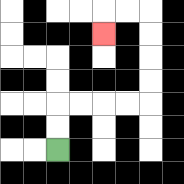{'start': '[2, 6]', 'end': '[4, 1]', 'path_directions': 'U,U,R,R,R,R,U,U,U,U,L,L,D', 'path_coordinates': '[[2, 6], [2, 5], [2, 4], [3, 4], [4, 4], [5, 4], [6, 4], [6, 3], [6, 2], [6, 1], [6, 0], [5, 0], [4, 0], [4, 1]]'}